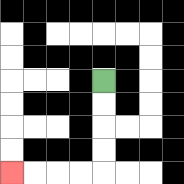{'start': '[4, 3]', 'end': '[0, 7]', 'path_directions': 'D,D,D,D,L,L,L,L', 'path_coordinates': '[[4, 3], [4, 4], [4, 5], [4, 6], [4, 7], [3, 7], [2, 7], [1, 7], [0, 7]]'}